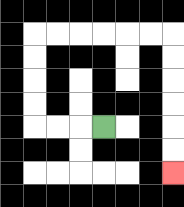{'start': '[4, 5]', 'end': '[7, 7]', 'path_directions': 'L,L,L,U,U,U,U,R,R,R,R,R,R,D,D,D,D,D,D', 'path_coordinates': '[[4, 5], [3, 5], [2, 5], [1, 5], [1, 4], [1, 3], [1, 2], [1, 1], [2, 1], [3, 1], [4, 1], [5, 1], [6, 1], [7, 1], [7, 2], [7, 3], [7, 4], [7, 5], [7, 6], [7, 7]]'}